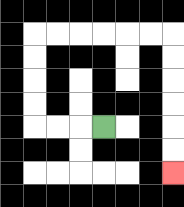{'start': '[4, 5]', 'end': '[7, 7]', 'path_directions': 'L,L,L,U,U,U,U,R,R,R,R,R,R,D,D,D,D,D,D', 'path_coordinates': '[[4, 5], [3, 5], [2, 5], [1, 5], [1, 4], [1, 3], [1, 2], [1, 1], [2, 1], [3, 1], [4, 1], [5, 1], [6, 1], [7, 1], [7, 2], [7, 3], [7, 4], [7, 5], [7, 6], [7, 7]]'}